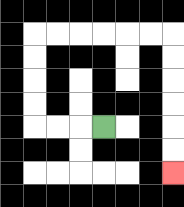{'start': '[4, 5]', 'end': '[7, 7]', 'path_directions': 'L,L,L,U,U,U,U,R,R,R,R,R,R,D,D,D,D,D,D', 'path_coordinates': '[[4, 5], [3, 5], [2, 5], [1, 5], [1, 4], [1, 3], [1, 2], [1, 1], [2, 1], [3, 1], [4, 1], [5, 1], [6, 1], [7, 1], [7, 2], [7, 3], [7, 4], [7, 5], [7, 6], [7, 7]]'}